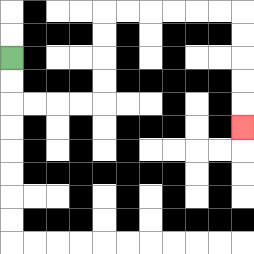{'start': '[0, 2]', 'end': '[10, 5]', 'path_directions': 'D,D,R,R,R,R,U,U,U,U,R,R,R,R,R,R,D,D,D,D,D', 'path_coordinates': '[[0, 2], [0, 3], [0, 4], [1, 4], [2, 4], [3, 4], [4, 4], [4, 3], [4, 2], [4, 1], [4, 0], [5, 0], [6, 0], [7, 0], [8, 0], [9, 0], [10, 0], [10, 1], [10, 2], [10, 3], [10, 4], [10, 5]]'}